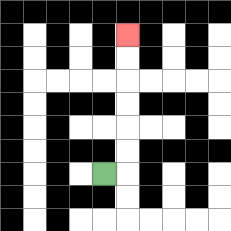{'start': '[4, 7]', 'end': '[5, 1]', 'path_directions': 'R,U,U,U,U,U,U', 'path_coordinates': '[[4, 7], [5, 7], [5, 6], [5, 5], [5, 4], [5, 3], [5, 2], [5, 1]]'}